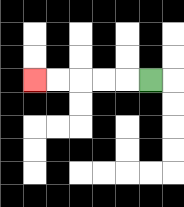{'start': '[6, 3]', 'end': '[1, 3]', 'path_directions': 'L,L,L,L,L', 'path_coordinates': '[[6, 3], [5, 3], [4, 3], [3, 3], [2, 3], [1, 3]]'}